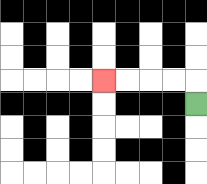{'start': '[8, 4]', 'end': '[4, 3]', 'path_directions': 'U,L,L,L,L', 'path_coordinates': '[[8, 4], [8, 3], [7, 3], [6, 3], [5, 3], [4, 3]]'}